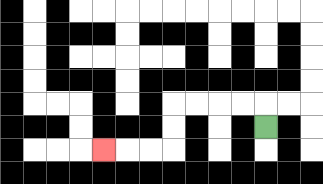{'start': '[11, 5]', 'end': '[4, 6]', 'path_directions': 'U,L,L,L,L,D,D,L,L,L', 'path_coordinates': '[[11, 5], [11, 4], [10, 4], [9, 4], [8, 4], [7, 4], [7, 5], [7, 6], [6, 6], [5, 6], [4, 6]]'}